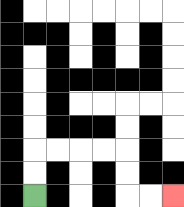{'start': '[1, 8]', 'end': '[7, 8]', 'path_directions': 'U,U,R,R,R,R,D,D,R,R', 'path_coordinates': '[[1, 8], [1, 7], [1, 6], [2, 6], [3, 6], [4, 6], [5, 6], [5, 7], [5, 8], [6, 8], [7, 8]]'}